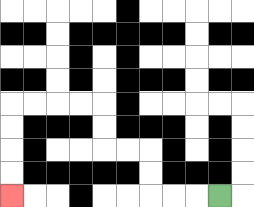{'start': '[9, 8]', 'end': '[0, 8]', 'path_directions': 'L,L,L,U,U,L,L,U,U,L,L,L,L,D,D,D,D', 'path_coordinates': '[[9, 8], [8, 8], [7, 8], [6, 8], [6, 7], [6, 6], [5, 6], [4, 6], [4, 5], [4, 4], [3, 4], [2, 4], [1, 4], [0, 4], [0, 5], [0, 6], [0, 7], [0, 8]]'}